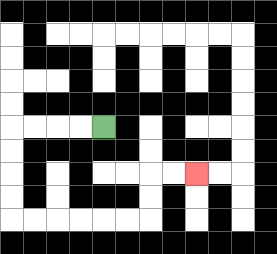{'start': '[4, 5]', 'end': '[8, 7]', 'path_directions': 'L,L,L,L,D,D,D,D,R,R,R,R,R,R,U,U,R,R', 'path_coordinates': '[[4, 5], [3, 5], [2, 5], [1, 5], [0, 5], [0, 6], [0, 7], [0, 8], [0, 9], [1, 9], [2, 9], [3, 9], [4, 9], [5, 9], [6, 9], [6, 8], [6, 7], [7, 7], [8, 7]]'}